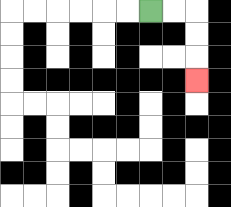{'start': '[6, 0]', 'end': '[8, 3]', 'path_directions': 'R,R,D,D,D', 'path_coordinates': '[[6, 0], [7, 0], [8, 0], [8, 1], [8, 2], [8, 3]]'}